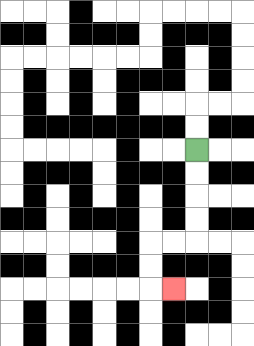{'start': '[8, 6]', 'end': '[7, 12]', 'path_directions': 'D,D,D,D,L,L,D,D,R', 'path_coordinates': '[[8, 6], [8, 7], [8, 8], [8, 9], [8, 10], [7, 10], [6, 10], [6, 11], [6, 12], [7, 12]]'}